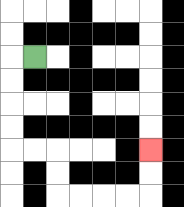{'start': '[1, 2]', 'end': '[6, 6]', 'path_directions': 'L,D,D,D,D,R,R,D,D,R,R,R,R,U,U', 'path_coordinates': '[[1, 2], [0, 2], [0, 3], [0, 4], [0, 5], [0, 6], [1, 6], [2, 6], [2, 7], [2, 8], [3, 8], [4, 8], [5, 8], [6, 8], [6, 7], [6, 6]]'}